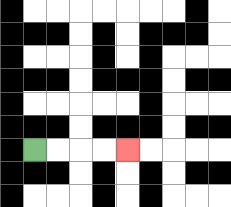{'start': '[1, 6]', 'end': '[5, 6]', 'path_directions': 'R,R,R,R', 'path_coordinates': '[[1, 6], [2, 6], [3, 6], [4, 6], [5, 6]]'}